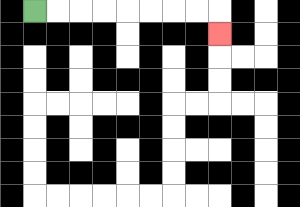{'start': '[1, 0]', 'end': '[9, 1]', 'path_directions': 'R,R,R,R,R,R,R,R,D', 'path_coordinates': '[[1, 0], [2, 0], [3, 0], [4, 0], [5, 0], [6, 0], [7, 0], [8, 0], [9, 0], [9, 1]]'}